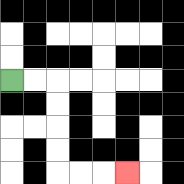{'start': '[0, 3]', 'end': '[5, 7]', 'path_directions': 'R,R,D,D,D,D,R,R,R', 'path_coordinates': '[[0, 3], [1, 3], [2, 3], [2, 4], [2, 5], [2, 6], [2, 7], [3, 7], [4, 7], [5, 7]]'}